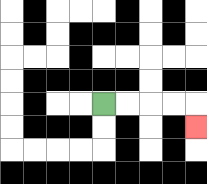{'start': '[4, 4]', 'end': '[8, 5]', 'path_directions': 'R,R,R,R,D', 'path_coordinates': '[[4, 4], [5, 4], [6, 4], [7, 4], [8, 4], [8, 5]]'}